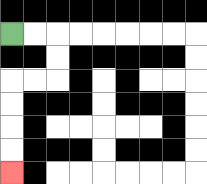{'start': '[0, 1]', 'end': '[0, 7]', 'path_directions': 'R,R,D,D,L,L,D,D,D,D', 'path_coordinates': '[[0, 1], [1, 1], [2, 1], [2, 2], [2, 3], [1, 3], [0, 3], [0, 4], [0, 5], [0, 6], [0, 7]]'}